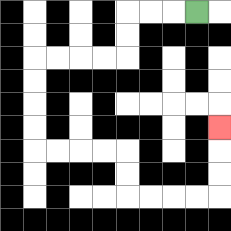{'start': '[8, 0]', 'end': '[9, 5]', 'path_directions': 'L,L,L,D,D,L,L,L,L,D,D,D,D,R,R,R,R,D,D,R,R,R,R,U,U,U', 'path_coordinates': '[[8, 0], [7, 0], [6, 0], [5, 0], [5, 1], [5, 2], [4, 2], [3, 2], [2, 2], [1, 2], [1, 3], [1, 4], [1, 5], [1, 6], [2, 6], [3, 6], [4, 6], [5, 6], [5, 7], [5, 8], [6, 8], [7, 8], [8, 8], [9, 8], [9, 7], [9, 6], [9, 5]]'}